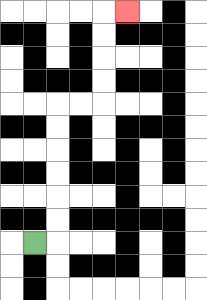{'start': '[1, 10]', 'end': '[5, 0]', 'path_directions': 'R,U,U,U,U,U,U,R,R,U,U,U,U,R', 'path_coordinates': '[[1, 10], [2, 10], [2, 9], [2, 8], [2, 7], [2, 6], [2, 5], [2, 4], [3, 4], [4, 4], [4, 3], [4, 2], [4, 1], [4, 0], [5, 0]]'}